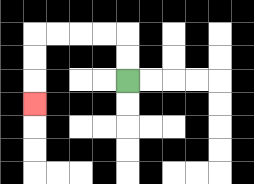{'start': '[5, 3]', 'end': '[1, 4]', 'path_directions': 'U,U,L,L,L,L,D,D,D', 'path_coordinates': '[[5, 3], [5, 2], [5, 1], [4, 1], [3, 1], [2, 1], [1, 1], [1, 2], [1, 3], [1, 4]]'}